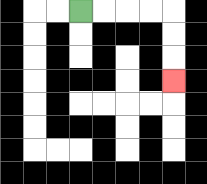{'start': '[3, 0]', 'end': '[7, 3]', 'path_directions': 'R,R,R,R,D,D,D', 'path_coordinates': '[[3, 0], [4, 0], [5, 0], [6, 0], [7, 0], [7, 1], [7, 2], [7, 3]]'}